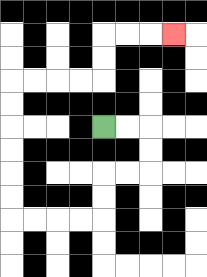{'start': '[4, 5]', 'end': '[7, 1]', 'path_directions': 'R,R,D,D,L,L,D,D,L,L,L,L,U,U,U,U,U,U,R,R,R,R,U,U,R,R,R', 'path_coordinates': '[[4, 5], [5, 5], [6, 5], [6, 6], [6, 7], [5, 7], [4, 7], [4, 8], [4, 9], [3, 9], [2, 9], [1, 9], [0, 9], [0, 8], [0, 7], [0, 6], [0, 5], [0, 4], [0, 3], [1, 3], [2, 3], [3, 3], [4, 3], [4, 2], [4, 1], [5, 1], [6, 1], [7, 1]]'}